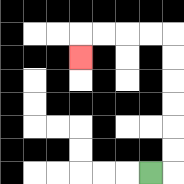{'start': '[6, 7]', 'end': '[3, 2]', 'path_directions': 'R,U,U,U,U,U,U,L,L,L,L,D', 'path_coordinates': '[[6, 7], [7, 7], [7, 6], [7, 5], [7, 4], [7, 3], [7, 2], [7, 1], [6, 1], [5, 1], [4, 1], [3, 1], [3, 2]]'}